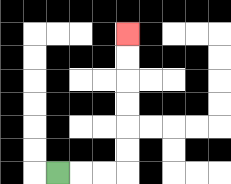{'start': '[2, 7]', 'end': '[5, 1]', 'path_directions': 'R,R,R,U,U,U,U,U,U', 'path_coordinates': '[[2, 7], [3, 7], [4, 7], [5, 7], [5, 6], [5, 5], [5, 4], [5, 3], [5, 2], [5, 1]]'}